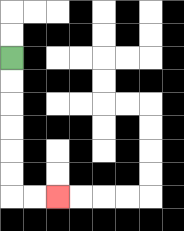{'start': '[0, 2]', 'end': '[2, 8]', 'path_directions': 'D,D,D,D,D,D,R,R', 'path_coordinates': '[[0, 2], [0, 3], [0, 4], [0, 5], [0, 6], [0, 7], [0, 8], [1, 8], [2, 8]]'}